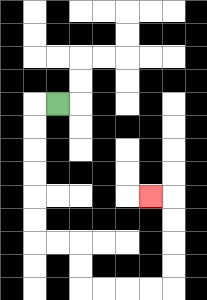{'start': '[2, 4]', 'end': '[6, 8]', 'path_directions': 'L,D,D,D,D,D,D,R,R,D,D,R,R,R,R,U,U,U,U,L', 'path_coordinates': '[[2, 4], [1, 4], [1, 5], [1, 6], [1, 7], [1, 8], [1, 9], [1, 10], [2, 10], [3, 10], [3, 11], [3, 12], [4, 12], [5, 12], [6, 12], [7, 12], [7, 11], [7, 10], [7, 9], [7, 8], [6, 8]]'}